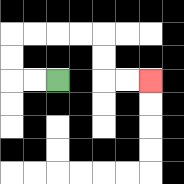{'start': '[2, 3]', 'end': '[6, 3]', 'path_directions': 'L,L,U,U,R,R,R,R,D,D,R,R', 'path_coordinates': '[[2, 3], [1, 3], [0, 3], [0, 2], [0, 1], [1, 1], [2, 1], [3, 1], [4, 1], [4, 2], [4, 3], [5, 3], [6, 3]]'}